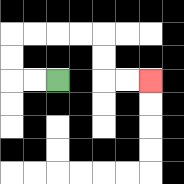{'start': '[2, 3]', 'end': '[6, 3]', 'path_directions': 'L,L,U,U,R,R,R,R,D,D,R,R', 'path_coordinates': '[[2, 3], [1, 3], [0, 3], [0, 2], [0, 1], [1, 1], [2, 1], [3, 1], [4, 1], [4, 2], [4, 3], [5, 3], [6, 3]]'}